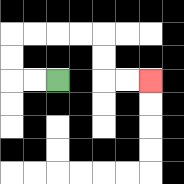{'start': '[2, 3]', 'end': '[6, 3]', 'path_directions': 'L,L,U,U,R,R,R,R,D,D,R,R', 'path_coordinates': '[[2, 3], [1, 3], [0, 3], [0, 2], [0, 1], [1, 1], [2, 1], [3, 1], [4, 1], [4, 2], [4, 3], [5, 3], [6, 3]]'}